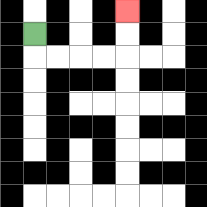{'start': '[1, 1]', 'end': '[5, 0]', 'path_directions': 'D,R,R,R,R,U,U', 'path_coordinates': '[[1, 1], [1, 2], [2, 2], [3, 2], [4, 2], [5, 2], [5, 1], [5, 0]]'}